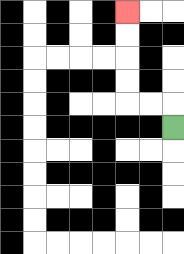{'start': '[7, 5]', 'end': '[5, 0]', 'path_directions': 'U,L,L,U,U,U,U', 'path_coordinates': '[[7, 5], [7, 4], [6, 4], [5, 4], [5, 3], [5, 2], [5, 1], [5, 0]]'}